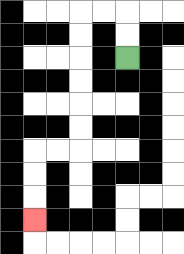{'start': '[5, 2]', 'end': '[1, 9]', 'path_directions': 'U,U,L,L,D,D,D,D,D,D,L,L,D,D,D', 'path_coordinates': '[[5, 2], [5, 1], [5, 0], [4, 0], [3, 0], [3, 1], [3, 2], [3, 3], [3, 4], [3, 5], [3, 6], [2, 6], [1, 6], [1, 7], [1, 8], [1, 9]]'}